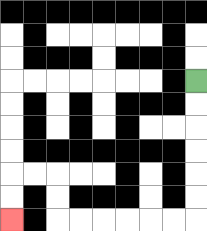{'start': '[8, 3]', 'end': '[0, 9]', 'path_directions': 'D,D,D,D,D,D,L,L,L,L,L,L,U,U,L,L,D,D', 'path_coordinates': '[[8, 3], [8, 4], [8, 5], [8, 6], [8, 7], [8, 8], [8, 9], [7, 9], [6, 9], [5, 9], [4, 9], [3, 9], [2, 9], [2, 8], [2, 7], [1, 7], [0, 7], [0, 8], [0, 9]]'}